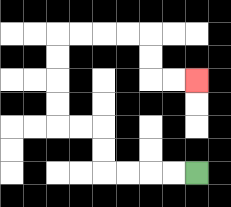{'start': '[8, 7]', 'end': '[8, 3]', 'path_directions': 'L,L,L,L,U,U,L,L,U,U,U,U,R,R,R,R,D,D,R,R', 'path_coordinates': '[[8, 7], [7, 7], [6, 7], [5, 7], [4, 7], [4, 6], [4, 5], [3, 5], [2, 5], [2, 4], [2, 3], [2, 2], [2, 1], [3, 1], [4, 1], [5, 1], [6, 1], [6, 2], [6, 3], [7, 3], [8, 3]]'}